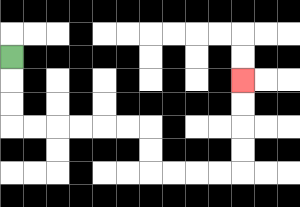{'start': '[0, 2]', 'end': '[10, 3]', 'path_directions': 'D,D,D,R,R,R,R,R,R,D,D,R,R,R,R,U,U,U,U', 'path_coordinates': '[[0, 2], [0, 3], [0, 4], [0, 5], [1, 5], [2, 5], [3, 5], [4, 5], [5, 5], [6, 5], [6, 6], [6, 7], [7, 7], [8, 7], [9, 7], [10, 7], [10, 6], [10, 5], [10, 4], [10, 3]]'}